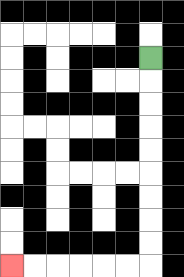{'start': '[6, 2]', 'end': '[0, 11]', 'path_directions': 'D,D,D,D,D,D,D,D,D,L,L,L,L,L,L', 'path_coordinates': '[[6, 2], [6, 3], [6, 4], [6, 5], [6, 6], [6, 7], [6, 8], [6, 9], [6, 10], [6, 11], [5, 11], [4, 11], [3, 11], [2, 11], [1, 11], [0, 11]]'}